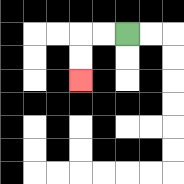{'start': '[5, 1]', 'end': '[3, 3]', 'path_directions': 'L,L,D,D', 'path_coordinates': '[[5, 1], [4, 1], [3, 1], [3, 2], [3, 3]]'}